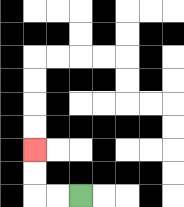{'start': '[3, 8]', 'end': '[1, 6]', 'path_directions': 'L,L,U,U', 'path_coordinates': '[[3, 8], [2, 8], [1, 8], [1, 7], [1, 6]]'}